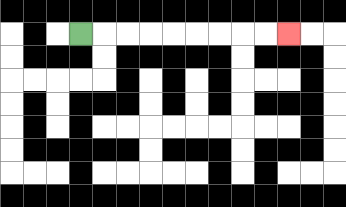{'start': '[3, 1]', 'end': '[12, 1]', 'path_directions': 'R,R,R,R,R,R,R,R,R', 'path_coordinates': '[[3, 1], [4, 1], [5, 1], [6, 1], [7, 1], [8, 1], [9, 1], [10, 1], [11, 1], [12, 1]]'}